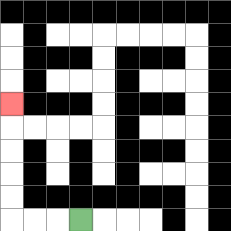{'start': '[3, 9]', 'end': '[0, 4]', 'path_directions': 'L,L,L,U,U,U,U,U', 'path_coordinates': '[[3, 9], [2, 9], [1, 9], [0, 9], [0, 8], [0, 7], [0, 6], [0, 5], [0, 4]]'}